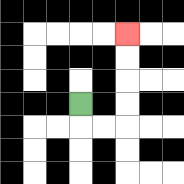{'start': '[3, 4]', 'end': '[5, 1]', 'path_directions': 'D,R,R,U,U,U,U', 'path_coordinates': '[[3, 4], [3, 5], [4, 5], [5, 5], [5, 4], [5, 3], [5, 2], [5, 1]]'}